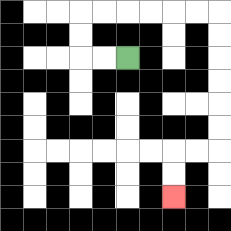{'start': '[5, 2]', 'end': '[7, 8]', 'path_directions': 'L,L,U,U,R,R,R,R,R,R,D,D,D,D,D,D,L,L,D,D', 'path_coordinates': '[[5, 2], [4, 2], [3, 2], [3, 1], [3, 0], [4, 0], [5, 0], [6, 0], [7, 0], [8, 0], [9, 0], [9, 1], [9, 2], [9, 3], [9, 4], [9, 5], [9, 6], [8, 6], [7, 6], [7, 7], [7, 8]]'}